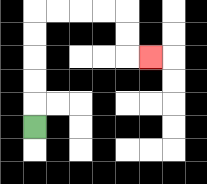{'start': '[1, 5]', 'end': '[6, 2]', 'path_directions': 'U,U,U,U,U,R,R,R,R,D,D,R', 'path_coordinates': '[[1, 5], [1, 4], [1, 3], [1, 2], [1, 1], [1, 0], [2, 0], [3, 0], [4, 0], [5, 0], [5, 1], [5, 2], [6, 2]]'}